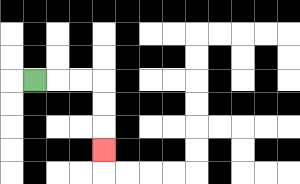{'start': '[1, 3]', 'end': '[4, 6]', 'path_directions': 'R,R,R,D,D,D', 'path_coordinates': '[[1, 3], [2, 3], [3, 3], [4, 3], [4, 4], [4, 5], [4, 6]]'}